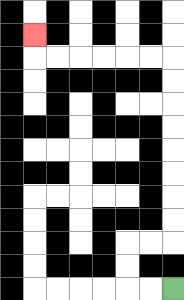{'start': '[7, 12]', 'end': '[1, 1]', 'path_directions': 'L,L,U,U,R,R,U,U,U,U,U,U,U,U,L,L,L,L,L,L,U', 'path_coordinates': '[[7, 12], [6, 12], [5, 12], [5, 11], [5, 10], [6, 10], [7, 10], [7, 9], [7, 8], [7, 7], [7, 6], [7, 5], [7, 4], [7, 3], [7, 2], [6, 2], [5, 2], [4, 2], [3, 2], [2, 2], [1, 2], [1, 1]]'}